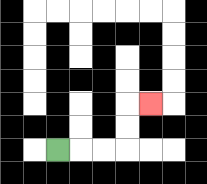{'start': '[2, 6]', 'end': '[6, 4]', 'path_directions': 'R,R,R,U,U,R', 'path_coordinates': '[[2, 6], [3, 6], [4, 6], [5, 6], [5, 5], [5, 4], [6, 4]]'}